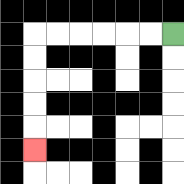{'start': '[7, 1]', 'end': '[1, 6]', 'path_directions': 'L,L,L,L,L,L,D,D,D,D,D', 'path_coordinates': '[[7, 1], [6, 1], [5, 1], [4, 1], [3, 1], [2, 1], [1, 1], [1, 2], [1, 3], [1, 4], [1, 5], [1, 6]]'}